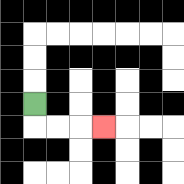{'start': '[1, 4]', 'end': '[4, 5]', 'path_directions': 'D,R,R,R', 'path_coordinates': '[[1, 4], [1, 5], [2, 5], [3, 5], [4, 5]]'}